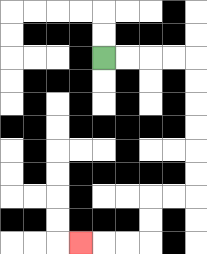{'start': '[4, 2]', 'end': '[3, 10]', 'path_directions': 'R,R,R,R,D,D,D,D,D,D,L,L,D,D,L,L,L', 'path_coordinates': '[[4, 2], [5, 2], [6, 2], [7, 2], [8, 2], [8, 3], [8, 4], [8, 5], [8, 6], [8, 7], [8, 8], [7, 8], [6, 8], [6, 9], [6, 10], [5, 10], [4, 10], [3, 10]]'}